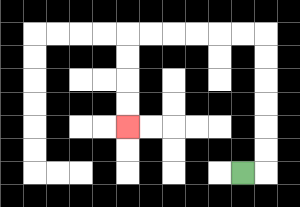{'start': '[10, 7]', 'end': '[5, 5]', 'path_directions': 'R,U,U,U,U,U,U,L,L,L,L,L,L,D,D,D,D', 'path_coordinates': '[[10, 7], [11, 7], [11, 6], [11, 5], [11, 4], [11, 3], [11, 2], [11, 1], [10, 1], [9, 1], [8, 1], [7, 1], [6, 1], [5, 1], [5, 2], [5, 3], [5, 4], [5, 5]]'}